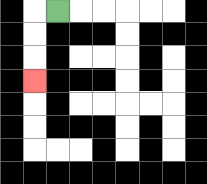{'start': '[2, 0]', 'end': '[1, 3]', 'path_directions': 'L,D,D,D', 'path_coordinates': '[[2, 0], [1, 0], [1, 1], [1, 2], [1, 3]]'}